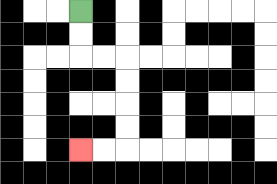{'start': '[3, 0]', 'end': '[3, 6]', 'path_directions': 'D,D,R,R,D,D,D,D,L,L', 'path_coordinates': '[[3, 0], [3, 1], [3, 2], [4, 2], [5, 2], [5, 3], [5, 4], [5, 5], [5, 6], [4, 6], [3, 6]]'}